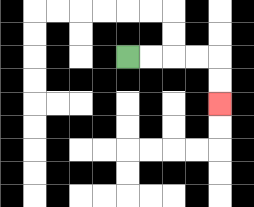{'start': '[5, 2]', 'end': '[9, 4]', 'path_directions': 'R,R,R,R,D,D', 'path_coordinates': '[[5, 2], [6, 2], [7, 2], [8, 2], [9, 2], [9, 3], [9, 4]]'}